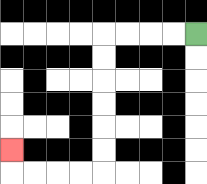{'start': '[8, 1]', 'end': '[0, 6]', 'path_directions': 'L,L,L,L,D,D,D,D,D,D,L,L,L,L,U', 'path_coordinates': '[[8, 1], [7, 1], [6, 1], [5, 1], [4, 1], [4, 2], [4, 3], [4, 4], [4, 5], [4, 6], [4, 7], [3, 7], [2, 7], [1, 7], [0, 7], [0, 6]]'}